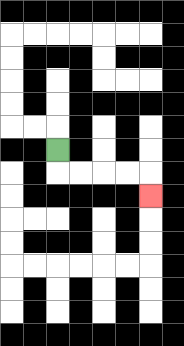{'start': '[2, 6]', 'end': '[6, 8]', 'path_directions': 'D,R,R,R,R,D', 'path_coordinates': '[[2, 6], [2, 7], [3, 7], [4, 7], [5, 7], [6, 7], [6, 8]]'}